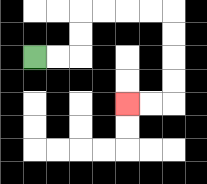{'start': '[1, 2]', 'end': '[5, 4]', 'path_directions': 'R,R,U,U,R,R,R,R,D,D,D,D,L,L', 'path_coordinates': '[[1, 2], [2, 2], [3, 2], [3, 1], [3, 0], [4, 0], [5, 0], [6, 0], [7, 0], [7, 1], [7, 2], [7, 3], [7, 4], [6, 4], [5, 4]]'}